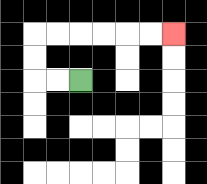{'start': '[3, 3]', 'end': '[7, 1]', 'path_directions': 'L,L,U,U,R,R,R,R,R,R', 'path_coordinates': '[[3, 3], [2, 3], [1, 3], [1, 2], [1, 1], [2, 1], [3, 1], [4, 1], [5, 1], [6, 1], [7, 1]]'}